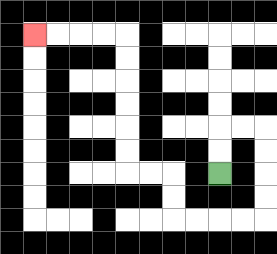{'start': '[9, 7]', 'end': '[1, 1]', 'path_directions': 'U,U,R,R,D,D,D,D,L,L,L,L,U,U,L,L,U,U,U,U,U,U,L,L,L,L', 'path_coordinates': '[[9, 7], [9, 6], [9, 5], [10, 5], [11, 5], [11, 6], [11, 7], [11, 8], [11, 9], [10, 9], [9, 9], [8, 9], [7, 9], [7, 8], [7, 7], [6, 7], [5, 7], [5, 6], [5, 5], [5, 4], [5, 3], [5, 2], [5, 1], [4, 1], [3, 1], [2, 1], [1, 1]]'}